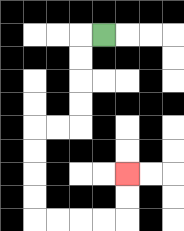{'start': '[4, 1]', 'end': '[5, 7]', 'path_directions': 'L,D,D,D,D,L,L,D,D,D,D,R,R,R,R,U,U', 'path_coordinates': '[[4, 1], [3, 1], [3, 2], [3, 3], [3, 4], [3, 5], [2, 5], [1, 5], [1, 6], [1, 7], [1, 8], [1, 9], [2, 9], [3, 9], [4, 9], [5, 9], [5, 8], [5, 7]]'}